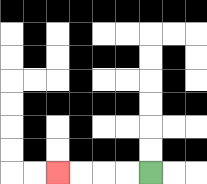{'start': '[6, 7]', 'end': '[2, 7]', 'path_directions': 'L,L,L,L', 'path_coordinates': '[[6, 7], [5, 7], [4, 7], [3, 7], [2, 7]]'}